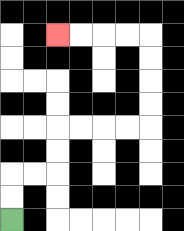{'start': '[0, 9]', 'end': '[2, 1]', 'path_directions': 'U,U,R,R,U,U,R,R,R,R,U,U,U,U,L,L,L,L', 'path_coordinates': '[[0, 9], [0, 8], [0, 7], [1, 7], [2, 7], [2, 6], [2, 5], [3, 5], [4, 5], [5, 5], [6, 5], [6, 4], [6, 3], [6, 2], [6, 1], [5, 1], [4, 1], [3, 1], [2, 1]]'}